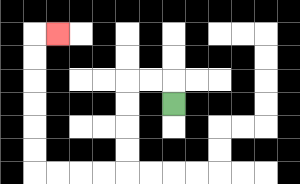{'start': '[7, 4]', 'end': '[2, 1]', 'path_directions': 'U,L,L,D,D,D,D,L,L,L,L,U,U,U,U,U,U,R', 'path_coordinates': '[[7, 4], [7, 3], [6, 3], [5, 3], [5, 4], [5, 5], [5, 6], [5, 7], [4, 7], [3, 7], [2, 7], [1, 7], [1, 6], [1, 5], [1, 4], [1, 3], [1, 2], [1, 1], [2, 1]]'}